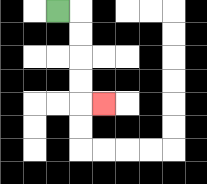{'start': '[2, 0]', 'end': '[4, 4]', 'path_directions': 'R,D,D,D,D,R', 'path_coordinates': '[[2, 0], [3, 0], [3, 1], [3, 2], [3, 3], [3, 4], [4, 4]]'}